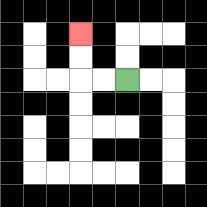{'start': '[5, 3]', 'end': '[3, 1]', 'path_directions': 'L,L,U,U', 'path_coordinates': '[[5, 3], [4, 3], [3, 3], [3, 2], [3, 1]]'}